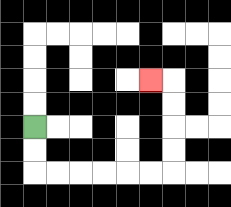{'start': '[1, 5]', 'end': '[6, 3]', 'path_directions': 'D,D,R,R,R,R,R,R,U,U,U,U,L', 'path_coordinates': '[[1, 5], [1, 6], [1, 7], [2, 7], [3, 7], [4, 7], [5, 7], [6, 7], [7, 7], [7, 6], [7, 5], [7, 4], [7, 3], [6, 3]]'}